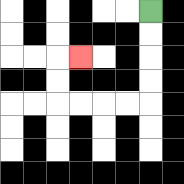{'start': '[6, 0]', 'end': '[3, 2]', 'path_directions': 'D,D,D,D,L,L,L,L,U,U,R', 'path_coordinates': '[[6, 0], [6, 1], [6, 2], [6, 3], [6, 4], [5, 4], [4, 4], [3, 4], [2, 4], [2, 3], [2, 2], [3, 2]]'}